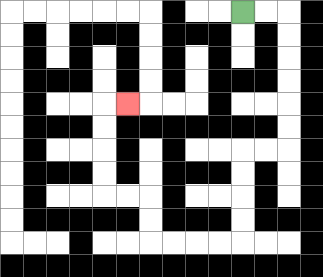{'start': '[10, 0]', 'end': '[5, 4]', 'path_directions': 'R,R,D,D,D,D,D,D,L,L,D,D,D,D,L,L,L,L,U,U,L,L,U,U,U,U,R', 'path_coordinates': '[[10, 0], [11, 0], [12, 0], [12, 1], [12, 2], [12, 3], [12, 4], [12, 5], [12, 6], [11, 6], [10, 6], [10, 7], [10, 8], [10, 9], [10, 10], [9, 10], [8, 10], [7, 10], [6, 10], [6, 9], [6, 8], [5, 8], [4, 8], [4, 7], [4, 6], [4, 5], [4, 4], [5, 4]]'}